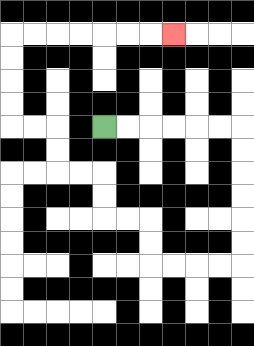{'start': '[4, 5]', 'end': '[7, 1]', 'path_directions': 'R,R,R,R,R,R,D,D,D,D,D,D,L,L,L,L,U,U,L,L,U,U,L,L,U,U,L,L,U,U,U,U,R,R,R,R,R,R,R', 'path_coordinates': '[[4, 5], [5, 5], [6, 5], [7, 5], [8, 5], [9, 5], [10, 5], [10, 6], [10, 7], [10, 8], [10, 9], [10, 10], [10, 11], [9, 11], [8, 11], [7, 11], [6, 11], [6, 10], [6, 9], [5, 9], [4, 9], [4, 8], [4, 7], [3, 7], [2, 7], [2, 6], [2, 5], [1, 5], [0, 5], [0, 4], [0, 3], [0, 2], [0, 1], [1, 1], [2, 1], [3, 1], [4, 1], [5, 1], [6, 1], [7, 1]]'}